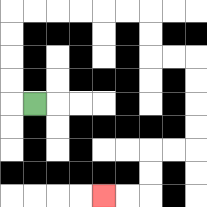{'start': '[1, 4]', 'end': '[4, 8]', 'path_directions': 'L,U,U,U,U,R,R,R,R,R,R,D,D,R,R,D,D,D,D,L,L,D,D,L,L', 'path_coordinates': '[[1, 4], [0, 4], [0, 3], [0, 2], [0, 1], [0, 0], [1, 0], [2, 0], [3, 0], [4, 0], [5, 0], [6, 0], [6, 1], [6, 2], [7, 2], [8, 2], [8, 3], [8, 4], [8, 5], [8, 6], [7, 6], [6, 6], [6, 7], [6, 8], [5, 8], [4, 8]]'}